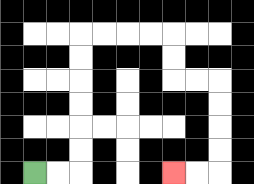{'start': '[1, 7]', 'end': '[7, 7]', 'path_directions': 'R,R,U,U,U,U,U,U,R,R,R,R,D,D,R,R,D,D,D,D,L,L', 'path_coordinates': '[[1, 7], [2, 7], [3, 7], [3, 6], [3, 5], [3, 4], [3, 3], [3, 2], [3, 1], [4, 1], [5, 1], [6, 1], [7, 1], [7, 2], [7, 3], [8, 3], [9, 3], [9, 4], [9, 5], [9, 6], [9, 7], [8, 7], [7, 7]]'}